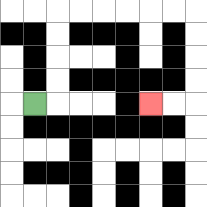{'start': '[1, 4]', 'end': '[6, 4]', 'path_directions': 'R,U,U,U,U,R,R,R,R,R,R,D,D,D,D,L,L', 'path_coordinates': '[[1, 4], [2, 4], [2, 3], [2, 2], [2, 1], [2, 0], [3, 0], [4, 0], [5, 0], [6, 0], [7, 0], [8, 0], [8, 1], [8, 2], [8, 3], [8, 4], [7, 4], [6, 4]]'}